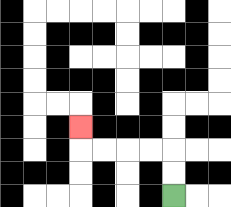{'start': '[7, 8]', 'end': '[3, 5]', 'path_directions': 'U,U,L,L,L,L,U', 'path_coordinates': '[[7, 8], [7, 7], [7, 6], [6, 6], [5, 6], [4, 6], [3, 6], [3, 5]]'}